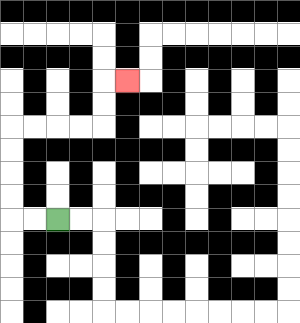{'start': '[2, 9]', 'end': '[5, 3]', 'path_directions': 'L,L,U,U,U,U,R,R,R,R,U,U,R', 'path_coordinates': '[[2, 9], [1, 9], [0, 9], [0, 8], [0, 7], [0, 6], [0, 5], [1, 5], [2, 5], [3, 5], [4, 5], [4, 4], [4, 3], [5, 3]]'}